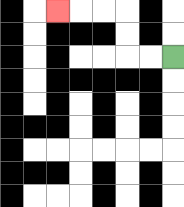{'start': '[7, 2]', 'end': '[2, 0]', 'path_directions': 'L,L,U,U,L,L,L', 'path_coordinates': '[[7, 2], [6, 2], [5, 2], [5, 1], [5, 0], [4, 0], [3, 0], [2, 0]]'}